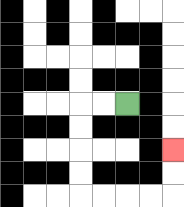{'start': '[5, 4]', 'end': '[7, 6]', 'path_directions': 'L,L,D,D,D,D,R,R,R,R,U,U', 'path_coordinates': '[[5, 4], [4, 4], [3, 4], [3, 5], [3, 6], [3, 7], [3, 8], [4, 8], [5, 8], [6, 8], [7, 8], [7, 7], [7, 6]]'}